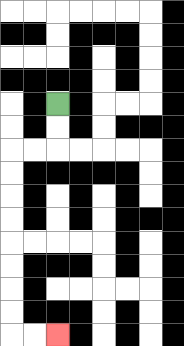{'start': '[2, 4]', 'end': '[2, 14]', 'path_directions': 'D,D,L,L,D,D,D,D,D,D,D,D,R,R', 'path_coordinates': '[[2, 4], [2, 5], [2, 6], [1, 6], [0, 6], [0, 7], [0, 8], [0, 9], [0, 10], [0, 11], [0, 12], [0, 13], [0, 14], [1, 14], [2, 14]]'}